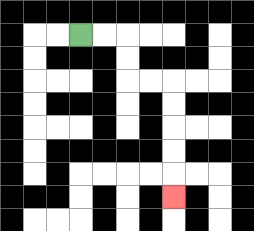{'start': '[3, 1]', 'end': '[7, 8]', 'path_directions': 'R,R,D,D,R,R,D,D,D,D,D', 'path_coordinates': '[[3, 1], [4, 1], [5, 1], [5, 2], [5, 3], [6, 3], [7, 3], [7, 4], [7, 5], [7, 6], [7, 7], [7, 8]]'}